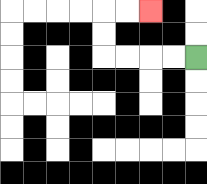{'start': '[8, 2]', 'end': '[6, 0]', 'path_directions': 'L,L,L,L,U,U,R,R', 'path_coordinates': '[[8, 2], [7, 2], [6, 2], [5, 2], [4, 2], [4, 1], [4, 0], [5, 0], [6, 0]]'}